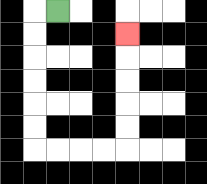{'start': '[2, 0]', 'end': '[5, 1]', 'path_directions': 'L,D,D,D,D,D,D,R,R,R,R,U,U,U,U,U', 'path_coordinates': '[[2, 0], [1, 0], [1, 1], [1, 2], [1, 3], [1, 4], [1, 5], [1, 6], [2, 6], [3, 6], [4, 6], [5, 6], [5, 5], [5, 4], [5, 3], [5, 2], [5, 1]]'}